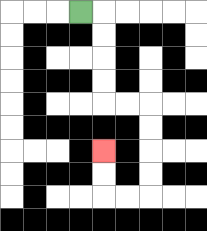{'start': '[3, 0]', 'end': '[4, 6]', 'path_directions': 'R,D,D,D,D,R,R,D,D,D,D,L,L,U,U', 'path_coordinates': '[[3, 0], [4, 0], [4, 1], [4, 2], [4, 3], [4, 4], [5, 4], [6, 4], [6, 5], [6, 6], [6, 7], [6, 8], [5, 8], [4, 8], [4, 7], [4, 6]]'}